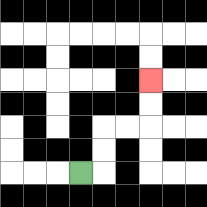{'start': '[3, 7]', 'end': '[6, 3]', 'path_directions': 'R,U,U,R,R,U,U', 'path_coordinates': '[[3, 7], [4, 7], [4, 6], [4, 5], [5, 5], [6, 5], [6, 4], [6, 3]]'}